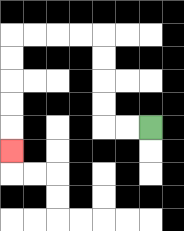{'start': '[6, 5]', 'end': '[0, 6]', 'path_directions': 'L,L,U,U,U,U,L,L,L,L,D,D,D,D,D', 'path_coordinates': '[[6, 5], [5, 5], [4, 5], [4, 4], [4, 3], [4, 2], [4, 1], [3, 1], [2, 1], [1, 1], [0, 1], [0, 2], [0, 3], [0, 4], [0, 5], [0, 6]]'}